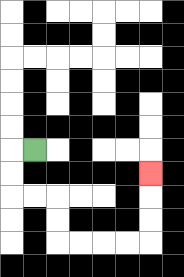{'start': '[1, 6]', 'end': '[6, 7]', 'path_directions': 'L,D,D,R,R,D,D,R,R,R,R,U,U,U', 'path_coordinates': '[[1, 6], [0, 6], [0, 7], [0, 8], [1, 8], [2, 8], [2, 9], [2, 10], [3, 10], [4, 10], [5, 10], [6, 10], [6, 9], [6, 8], [6, 7]]'}